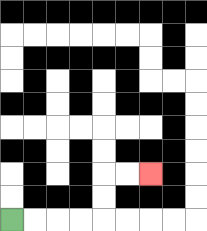{'start': '[0, 9]', 'end': '[6, 7]', 'path_directions': 'R,R,R,R,U,U,R,R', 'path_coordinates': '[[0, 9], [1, 9], [2, 9], [3, 9], [4, 9], [4, 8], [4, 7], [5, 7], [6, 7]]'}